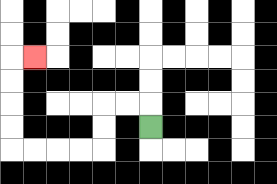{'start': '[6, 5]', 'end': '[1, 2]', 'path_directions': 'U,L,L,D,D,L,L,L,L,U,U,U,U,R', 'path_coordinates': '[[6, 5], [6, 4], [5, 4], [4, 4], [4, 5], [4, 6], [3, 6], [2, 6], [1, 6], [0, 6], [0, 5], [0, 4], [0, 3], [0, 2], [1, 2]]'}